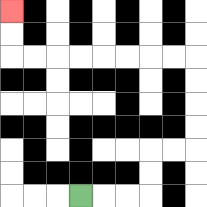{'start': '[3, 8]', 'end': '[0, 0]', 'path_directions': 'R,R,R,U,U,R,R,U,U,U,U,L,L,L,L,L,L,L,L,U,U', 'path_coordinates': '[[3, 8], [4, 8], [5, 8], [6, 8], [6, 7], [6, 6], [7, 6], [8, 6], [8, 5], [8, 4], [8, 3], [8, 2], [7, 2], [6, 2], [5, 2], [4, 2], [3, 2], [2, 2], [1, 2], [0, 2], [0, 1], [0, 0]]'}